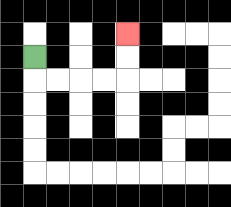{'start': '[1, 2]', 'end': '[5, 1]', 'path_directions': 'D,R,R,R,R,U,U', 'path_coordinates': '[[1, 2], [1, 3], [2, 3], [3, 3], [4, 3], [5, 3], [5, 2], [5, 1]]'}